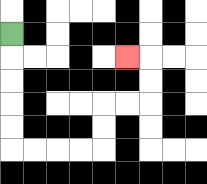{'start': '[0, 1]', 'end': '[5, 2]', 'path_directions': 'D,D,D,D,D,R,R,R,R,U,U,R,R,U,U,L', 'path_coordinates': '[[0, 1], [0, 2], [0, 3], [0, 4], [0, 5], [0, 6], [1, 6], [2, 6], [3, 6], [4, 6], [4, 5], [4, 4], [5, 4], [6, 4], [6, 3], [6, 2], [5, 2]]'}